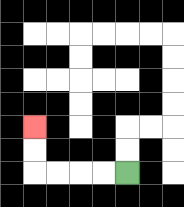{'start': '[5, 7]', 'end': '[1, 5]', 'path_directions': 'L,L,L,L,U,U', 'path_coordinates': '[[5, 7], [4, 7], [3, 7], [2, 7], [1, 7], [1, 6], [1, 5]]'}